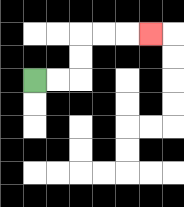{'start': '[1, 3]', 'end': '[6, 1]', 'path_directions': 'R,R,U,U,R,R,R', 'path_coordinates': '[[1, 3], [2, 3], [3, 3], [3, 2], [3, 1], [4, 1], [5, 1], [6, 1]]'}